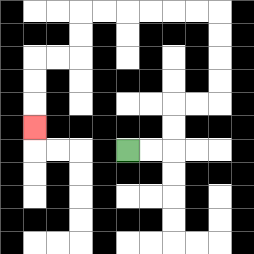{'start': '[5, 6]', 'end': '[1, 5]', 'path_directions': 'R,R,U,U,R,R,U,U,U,U,L,L,L,L,L,L,D,D,L,L,D,D,D', 'path_coordinates': '[[5, 6], [6, 6], [7, 6], [7, 5], [7, 4], [8, 4], [9, 4], [9, 3], [9, 2], [9, 1], [9, 0], [8, 0], [7, 0], [6, 0], [5, 0], [4, 0], [3, 0], [3, 1], [3, 2], [2, 2], [1, 2], [1, 3], [1, 4], [1, 5]]'}